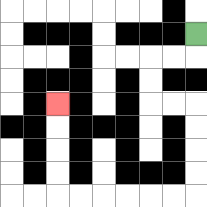{'start': '[8, 1]', 'end': '[2, 4]', 'path_directions': 'D,L,L,D,D,R,R,D,D,D,D,L,L,L,L,L,L,U,U,U,U', 'path_coordinates': '[[8, 1], [8, 2], [7, 2], [6, 2], [6, 3], [6, 4], [7, 4], [8, 4], [8, 5], [8, 6], [8, 7], [8, 8], [7, 8], [6, 8], [5, 8], [4, 8], [3, 8], [2, 8], [2, 7], [2, 6], [2, 5], [2, 4]]'}